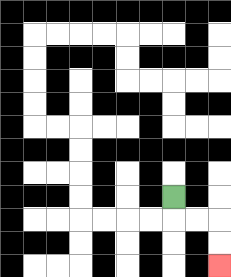{'start': '[7, 8]', 'end': '[9, 11]', 'path_directions': 'D,R,R,D,D', 'path_coordinates': '[[7, 8], [7, 9], [8, 9], [9, 9], [9, 10], [9, 11]]'}